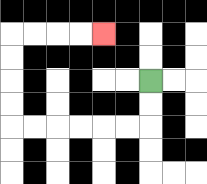{'start': '[6, 3]', 'end': '[4, 1]', 'path_directions': 'D,D,L,L,L,L,L,L,U,U,U,U,R,R,R,R', 'path_coordinates': '[[6, 3], [6, 4], [6, 5], [5, 5], [4, 5], [3, 5], [2, 5], [1, 5], [0, 5], [0, 4], [0, 3], [0, 2], [0, 1], [1, 1], [2, 1], [3, 1], [4, 1]]'}